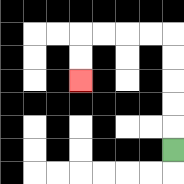{'start': '[7, 6]', 'end': '[3, 3]', 'path_directions': 'U,U,U,U,U,L,L,L,L,D,D', 'path_coordinates': '[[7, 6], [7, 5], [7, 4], [7, 3], [7, 2], [7, 1], [6, 1], [5, 1], [4, 1], [3, 1], [3, 2], [3, 3]]'}